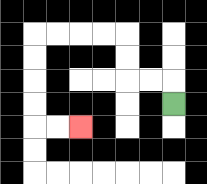{'start': '[7, 4]', 'end': '[3, 5]', 'path_directions': 'U,L,L,U,U,L,L,L,L,D,D,D,D,R,R', 'path_coordinates': '[[7, 4], [7, 3], [6, 3], [5, 3], [5, 2], [5, 1], [4, 1], [3, 1], [2, 1], [1, 1], [1, 2], [1, 3], [1, 4], [1, 5], [2, 5], [3, 5]]'}